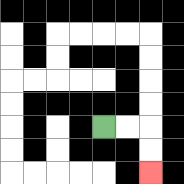{'start': '[4, 5]', 'end': '[6, 7]', 'path_directions': 'R,R,D,D', 'path_coordinates': '[[4, 5], [5, 5], [6, 5], [6, 6], [6, 7]]'}